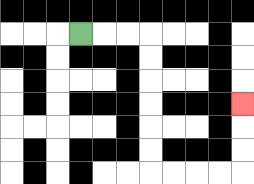{'start': '[3, 1]', 'end': '[10, 4]', 'path_directions': 'R,R,R,D,D,D,D,D,D,R,R,R,R,U,U,U', 'path_coordinates': '[[3, 1], [4, 1], [5, 1], [6, 1], [6, 2], [6, 3], [6, 4], [6, 5], [6, 6], [6, 7], [7, 7], [8, 7], [9, 7], [10, 7], [10, 6], [10, 5], [10, 4]]'}